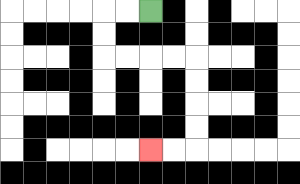{'start': '[6, 0]', 'end': '[6, 6]', 'path_directions': 'L,L,D,D,R,R,R,R,D,D,D,D,L,L', 'path_coordinates': '[[6, 0], [5, 0], [4, 0], [4, 1], [4, 2], [5, 2], [6, 2], [7, 2], [8, 2], [8, 3], [8, 4], [8, 5], [8, 6], [7, 6], [6, 6]]'}